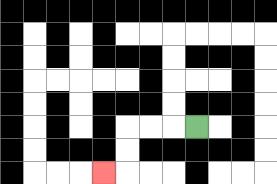{'start': '[8, 5]', 'end': '[4, 7]', 'path_directions': 'L,L,L,D,D,L', 'path_coordinates': '[[8, 5], [7, 5], [6, 5], [5, 5], [5, 6], [5, 7], [4, 7]]'}